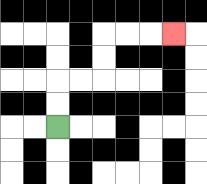{'start': '[2, 5]', 'end': '[7, 1]', 'path_directions': 'U,U,R,R,U,U,R,R,R', 'path_coordinates': '[[2, 5], [2, 4], [2, 3], [3, 3], [4, 3], [4, 2], [4, 1], [5, 1], [6, 1], [7, 1]]'}